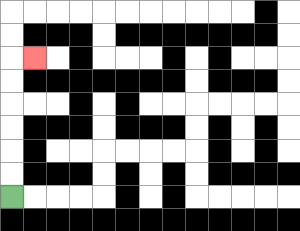{'start': '[0, 8]', 'end': '[1, 2]', 'path_directions': 'U,U,U,U,U,U,R', 'path_coordinates': '[[0, 8], [0, 7], [0, 6], [0, 5], [0, 4], [0, 3], [0, 2], [1, 2]]'}